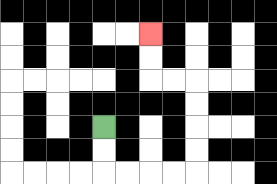{'start': '[4, 5]', 'end': '[6, 1]', 'path_directions': 'D,D,R,R,R,R,U,U,U,U,L,L,U,U', 'path_coordinates': '[[4, 5], [4, 6], [4, 7], [5, 7], [6, 7], [7, 7], [8, 7], [8, 6], [8, 5], [8, 4], [8, 3], [7, 3], [6, 3], [6, 2], [6, 1]]'}